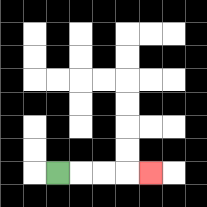{'start': '[2, 7]', 'end': '[6, 7]', 'path_directions': 'R,R,R,R', 'path_coordinates': '[[2, 7], [3, 7], [4, 7], [5, 7], [6, 7]]'}